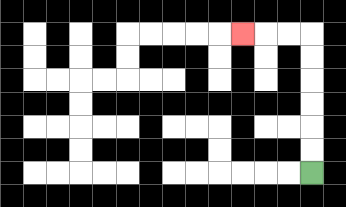{'start': '[13, 7]', 'end': '[10, 1]', 'path_directions': 'U,U,U,U,U,U,L,L,L', 'path_coordinates': '[[13, 7], [13, 6], [13, 5], [13, 4], [13, 3], [13, 2], [13, 1], [12, 1], [11, 1], [10, 1]]'}